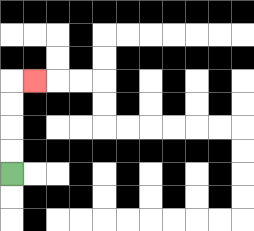{'start': '[0, 7]', 'end': '[1, 3]', 'path_directions': 'U,U,U,U,R', 'path_coordinates': '[[0, 7], [0, 6], [0, 5], [0, 4], [0, 3], [1, 3]]'}